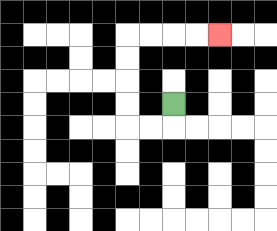{'start': '[7, 4]', 'end': '[9, 1]', 'path_directions': 'D,L,L,U,U,U,U,R,R,R,R', 'path_coordinates': '[[7, 4], [7, 5], [6, 5], [5, 5], [5, 4], [5, 3], [5, 2], [5, 1], [6, 1], [7, 1], [8, 1], [9, 1]]'}